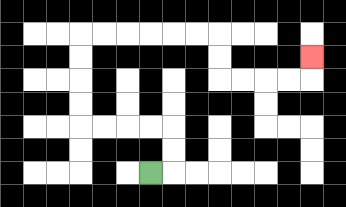{'start': '[6, 7]', 'end': '[13, 2]', 'path_directions': 'R,U,U,L,L,L,L,U,U,U,U,R,R,R,R,R,R,D,D,R,R,R,R,U', 'path_coordinates': '[[6, 7], [7, 7], [7, 6], [7, 5], [6, 5], [5, 5], [4, 5], [3, 5], [3, 4], [3, 3], [3, 2], [3, 1], [4, 1], [5, 1], [6, 1], [7, 1], [8, 1], [9, 1], [9, 2], [9, 3], [10, 3], [11, 3], [12, 3], [13, 3], [13, 2]]'}